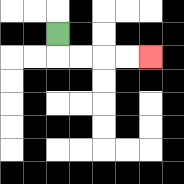{'start': '[2, 1]', 'end': '[6, 2]', 'path_directions': 'D,R,R,R,R', 'path_coordinates': '[[2, 1], [2, 2], [3, 2], [4, 2], [5, 2], [6, 2]]'}